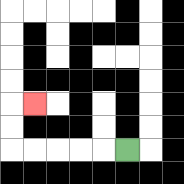{'start': '[5, 6]', 'end': '[1, 4]', 'path_directions': 'L,L,L,L,L,U,U,R', 'path_coordinates': '[[5, 6], [4, 6], [3, 6], [2, 6], [1, 6], [0, 6], [0, 5], [0, 4], [1, 4]]'}